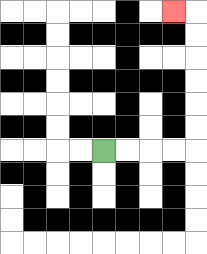{'start': '[4, 6]', 'end': '[7, 0]', 'path_directions': 'R,R,R,R,U,U,U,U,U,U,L', 'path_coordinates': '[[4, 6], [5, 6], [6, 6], [7, 6], [8, 6], [8, 5], [8, 4], [8, 3], [8, 2], [8, 1], [8, 0], [7, 0]]'}